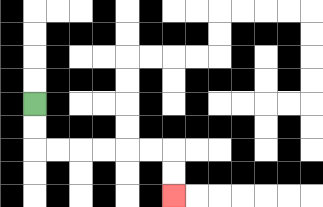{'start': '[1, 4]', 'end': '[7, 8]', 'path_directions': 'D,D,R,R,R,R,R,R,D,D', 'path_coordinates': '[[1, 4], [1, 5], [1, 6], [2, 6], [3, 6], [4, 6], [5, 6], [6, 6], [7, 6], [7, 7], [7, 8]]'}